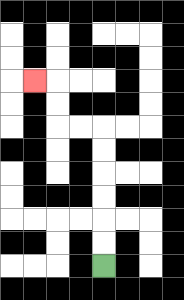{'start': '[4, 11]', 'end': '[1, 3]', 'path_directions': 'U,U,U,U,U,U,L,L,U,U,L', 'path_coordinates': '[[4, 11], [4, 10], [4, 9], [4, 8], [4, 7], [4, 6], [4, 5], [3, 5], [2, 5], [2, 4], [2, 3], [1, 3]]'}